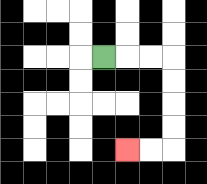{'start': '[4, 2]', 'end': '[5, 6]', 'path_directions': 'R,R,R,D,D,D,D,L,L', 'path_coordinates': '[[4, 2], [5, 2], [6, 2], [7, 2], [7, 3], [7, 4], [7, 5], [7, 6], [6, 6], [5, 6]]'}